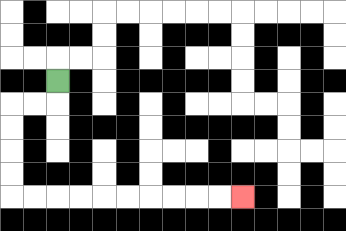{'start': '[2, 3]', 'end': '[10, 8]', 'path_directions': 'D,L,L,D,D,D,D,R,R,R,R,R,R,R,R,R,R', 'path_coordinates': '[[2, 3], [2, 4], [1, 4], [0, 4], [0, 5], [0, 6], [0, 7], [0, 8], [1, 8], [2, 8], [3, 8], [4, 8], [5, 8], [6, 8], [7, 8], [8, 8], [9, 8], [10, 8]]'}